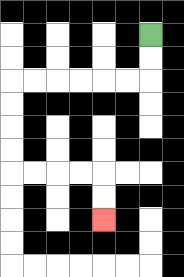{'start': '[6, 1]', 'end': '[4, 9]', 'path_directions': 'D,D,L,L,L,L,L,L,D,D,D,D,R,R,R,R,D,D', 'path_coordinates': '[[6, 1], [6, 2], [6, 3], [5, 3], [4, 3], [3, 3], [2, 3], [1, 3], [0, 3], [0, 4], [0, 5], [0, 6], [0, 7], [1, 7], [2, 7], [3, 7], [4, 7], [4, 8], [4, 9]]'}